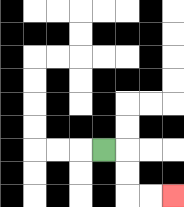{'start': '[4, 6]', 'end': '[7, 8]', 'path_directions': 'R,D,D,R,R', 'path_coordinates': '[[4, 6], [5, 6], [5, 7], [5, 8], [6, 8], [7, 8]]'}